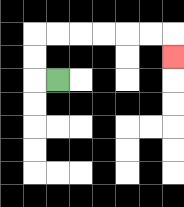{'start': '[2, 3]', 'end': '[7, 2]', 'path_directions': 'L,U,U,R,R,R,R,R,R,D', 'path_coordinates': '[[2, 3], [1, 3], [1, 2], [1, 1], [2, 1], [3, 1], [4, 1], [5, 1], [6, 1], [7, 1], [7, 2]]'}